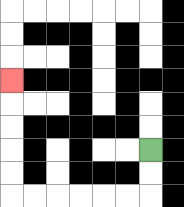{'start': '[6, 6]', 'end': '[0, 3]', 'path_directions': 'D,D,L,L,L,L,L,L,U,U,U,U,U', 'path_coordinates': '[[6, 6], [6, 7], [6, 8], [5, 8], [4, 8], [3, 8], [2, 8], [1, 8], [0, 8], [0, 7], [0, 6], [0, 5], [0, 4], [0, 3]]'}